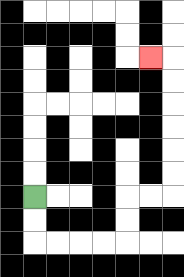{'start': '[1, 8]', 'end': '[6, 2]', 'path_directions': 'D,D,R,R,R,R,U,U,R,R,U,U,U,U,U,U,L', 'path_coordinates': '[[1, 8], [1, 9], [1, 10], [2, 10], [3, 10], [4, 10], [5, 10], [5, 9], [5, 8], [6, 8], [7, 8], [7, 7], [7, 6], [7, 5], [7, 4], [7, 3], [7, 2], [6, 2]]'}